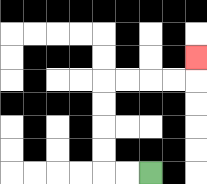{'start': '[6, 7]', 'end': '[8, 2]', 'path_directions': 'L,L,U,U,U,U,R,R,R,R,U', 'path_coordinates': '[[6, 7], [5, 7], [4, 7], [4, 6], [4, 5], [4, 4], [4, 3], [5, 3], [6, 3], [7, 3], [8, 3], [8, 2]]'}